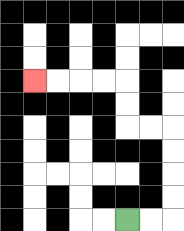{'start': '[5, 9]', 'end': '[1, 3]', 'path_directions': 'R,R,U,U,U,U,L,L,U,U,L,L,L,L', 'path_coordinates': '[[5, 9], [6, 9], [7, 9], [7, 8], [7, 7], [7, 6], [7, 5], [6, 5], [5, 5], [5, 4], [5, 3], [4, 3], [3, 3], [2, 3], [1, 3]]'}